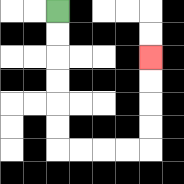{'start': '[2, 0]', 'end': '[6, 2]', 'path_directions': 'D,D,D,D,D,D,R,R,R,R,U,U,U,U', 'path_coordinates': '[[2, 0], [2, 1], [2, 2], [2, 3], [2, 4], [2, 5], [2, 6], [3, 6], [4, 6], [5, 6], [6, 6], [6, 5], [6, 4], [6, 3], [6, 2]]'}